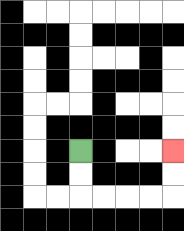{'start': '[3, 6]', 'end': '[7, 6]', 'path_directions': 'D,D,R,R,R,R,U,U', 'path_coordinates': '[[3, 6], [3, 7], [3, 8], [4, 8], [5, 8], [6, 8], [7, 8], [7, 7], [7, 6]]'}